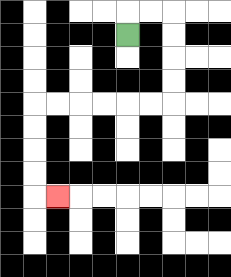{'start': '[5, 1]', 'end': '[2, 8]', 'path_directions': 'U,R,R,D,D,D,D,L,L,L,L,L,L,D,D,D,D,R', 'path_coordinates': '[[5, 1], [5, 0], [6, 0], [7, 0], [7, 1], [7, 2], [7, 3], [7, 4], [6, 4], [5, 4], [4, 4], [3, 4], [2, 4], [1, 4], [1, 5], [1, 6], [1, 7], [1, 8], [2, 8]]'}